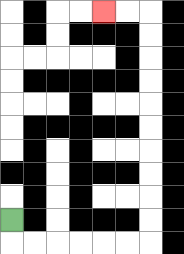{'start': '[0, 9]', 'end': '[4, 0]', 'path_directions': 'D,R,R,R,R,R,R,U,U,U,U,U,U,U,U,U,U,L,L', 'path_coordinates': '[[0, 9], [0, 10], [1, 10], [2, 10], [3, 10], [4, 10], [5, 10], [6, 10], [6, 9], [6, 8], [6, 7], [6, 6], [6, 5], [6, 4], [6, 3], [6, 2], [6, 1], [6, 0], [5, 0], [4, 0]]'}